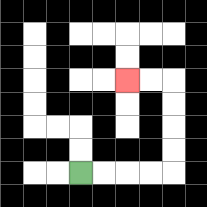{'start': '[3, 7]', 'end': '[5, 3]', 'path_directions': 'R,R,R,R,U,U,U,U,L,L', 'path_coordinates': '[[3, 7], [4, 7], [5, 7], [6, 7], [7, 7], [7, 6], [7, 5], [7, 4], [7, 3], [6, 3], [5, 3]]'}